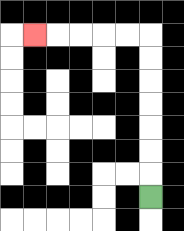{'start': '[6, 8]', 'end': '[1, 1]', 'path_directions': 'U,U,U,U,U,U,U,L,L,L,L,L', 'path_coordinates': '[[6, 8], [6, 7], [6, 6], [6, 5], [6, 4], [6, 3], [6, 2], [6, 1], [5, 1], [4, 1], [3, 1], [2, 1], [1, 1]]'}